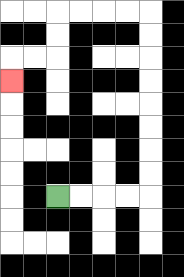{'start': '[2, 8]', 'end': '[0, 3]', 'path_directions': 'R,R,R,R,U,U,U,U,U,U,U,U,L,L,L,L,D,D,L,L,D', 'path_coordinates': '[[2, 8], [3, 8], [4, 8], [5, 8], [6, 8], [6, 7], [6, 6], [6, 5], [6, 4], [6, 3], [6, 2], [6, 1], [6, 0], [5, 0], [4, 0], [3, 0], [2, 0], [2, 1], [2, 2], [1, 2], [0, 2], [0, 3]]'}